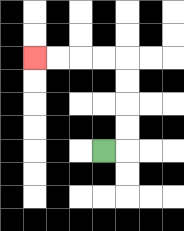{'start': '[4, 6]', 'end': '[1, 2]', 'path_directions': 'R,U,U,U,U,L,L,L,L', 'path_coordinates': '[[4, 6], [5, 6], [5, 5], [5, 4], [5, 3], [5, 2], [4, 2], [3, 2], [2, 2], [1, 2]]'}